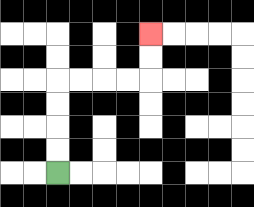{'start': '[2, 7]', 'end': '[6, 1]', 'path_directions': 'U,U,U,U,R,R,R,R,U,U', 'path_coordinates': '[[2, 7], [2, 6], [2, 5], [2, 4], [2, 3], [3, 3], [4, 3], [5, 3], [6, 3], [6, 2], [6, 1]]'}